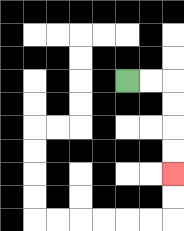{'start': '[5, 3]', 'end': '[7, 7]', 'path_directions': 'R,R,D,D,D,D', 'path_coordinates': '[[5, 3], [6, 3], [7, 3], [7, 4], [7, 5], [7, 6], [7, 7]]'}